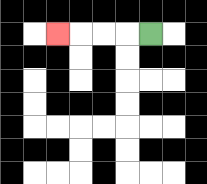{'start': '[6, 1]', 'end': '[2, 1]', 'path_directions': 'L,L,L,L', 'path_coordinates': '[[6, 1], [5, 1], [4, 1], [3, 1], [2, 1]]'}